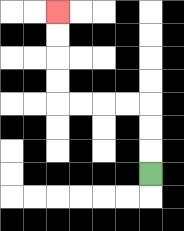{'start': '[6, 7]', 'end': '[2, 0]', 'path_directions': 'U,U,U,L,L,L,L,U,U,U,U', 'path_coordinates': '[[6, 7], [6, 6], [6, 5], [6, 4], [5, 4], [4, 4], [3, 4], [2, 4], [2, 3], [2, 2], [2, 1], [2, 0]]'}